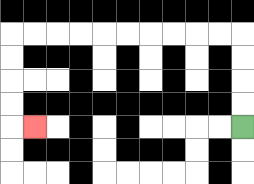{'start': '[10, 5]', 'end': '[1, 5]', 'path_directions': 'U,U,U,U,L,L,L,L,L,L,L,L,L,L,D,D,D,D,R', 'path_coordinates': '[[10, 5], [10, 4], [10, 3], [10, 2], [10, 1], [9, 1], [8, 1], [7, 1], [6, 1], [5, 1], [4, 1], [3, 1], [2, 1], [1, 1], [0, 1], [0, 2], [0, 3], [0, 4], [0, 5], [1, 5]]'}